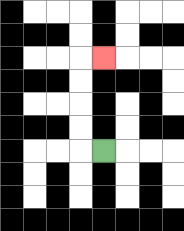{'start': '[4, 6]', 'end': '[4, 2]', 'path_directions': 'L,U,U,U,U,R', 'path_coordinates': '[[4, 6], [3, 6], [3, 5], [3, 4], [3, 3], [3, 2], [4, 2]]'}